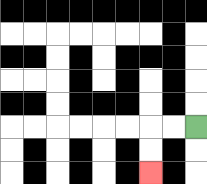{'start': '[8, 5]', 'end': '[6, 7]', 'path_directions': 'L,L,D,D', 'path_coordinates': '[[8, 5], [7, 5], [6, 5], [6, 6], [6, 7]]'}